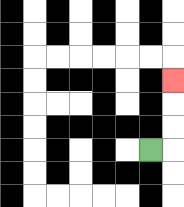{'start': '[6, 6]', 'end': '[7, 3]', 'path_directions': 'R,U,U,U', 'path_coordinates': '[[6, 6], [7, 6], [7, 5], [7, 4], [7, 3]]'}